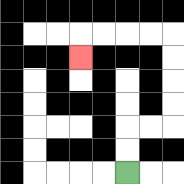{'start': '[5, 7]', 'end': '[3, 2]', 'path_directions': 'U,U,R,R,U,U,U,U,L,L,L,L,D', 'path_coordinates': '[[5, 7], [5, 6], [5, 5], [6, 5], [7, 5], [7, 4], [7, 3], [7, 2], [7, 1], [6, 1], [5, 1], [4, 1], [3, 1], [3, 2]]'}